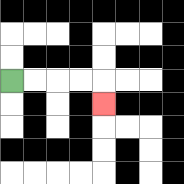{'start': '[0, 3]', 'end': '[4, 4]', 'path_directions': 'R,R,R,R,D', 'path_coordinates': '[[0, 3], [1, 3], [2, 3], [3, 3], [4, 3], [4, 4]]'}